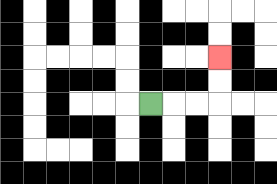{'start': '[6, 4]', 'end': '[9, 2]', 'path_directions': 'R,R,R,U,U', 'path_coordinates': '[[6, 4], [7, 4], [8, 4], [9, 4], [9, 3], [9, 2]]'}